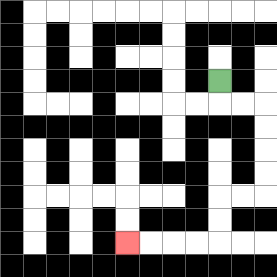{'start': '[9, 3]', 'end': '[5, 10]', 'path_directions': 'D,R,R,D,D,D,D,L,L,D,D,L,L,L,L', 'path_coordinates': '[[9, 3], [9, 4], [10, 4], [11, 4], [11, 5], [11, 6], [11, 7], [11, 8], [10, 8], [9, 8], [9, 9], [9, 10], [8, 10], [7, 10], [6, 10], [5, 10]]'}